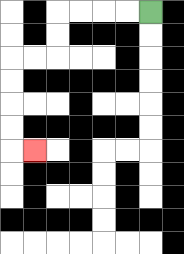{'start': '[6, 0]', 'end': '[1, 6]', 'path_directions': 'L,L,L,L,D,D,L,L,D,D,D,D,R', 'path_coordinates': '[[6, 0], [5, 0], [4, 0], [3, 0], [2, 0], [2, 1], [2, 2], [1, 2], [0, 2], [0, 3], [0, 4], [0, 5], [0, 6], [1, 6]]'}